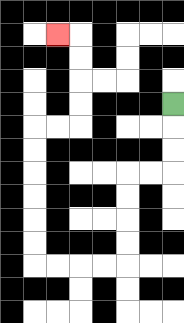{'start': '[7, 4]', 'end': '[2, 1]', 'path_directions': 'D,D,D,L,L,D,D,D,D,L,L,L,L,U,U,U,U,U,U,R,R,U,U,U,U,L', 'path_coordinates': '[[7, 4], [7, 5], [7, 6], [7, 7], [6, 7], [5, 7], [5, 8], [5, 9], [5, 10], [5, 11], [4, 11], [3, 11], [2, 11], [1, 11], [1, 10], [1, 9], [1, 8], [1, 7], [1, 6], [1, 5], [2, 5], [3, 5], [3, 4], [3, 3], [3, 2], [3, 1], [2, 1]]'}